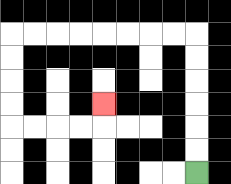{'start': '[8, 7]', 'end': '[4, 4]', 'path_directions': 'U,U,U,U,U,U,L,L,L,L,L,L,L,L,D,D,D,D,R,R,R,R,U', 'path_coordinates': '[[8, 7], [8, 6], [8, 5], [8, 4], [8, 3], [8, 2], [8, 1], [7, 1], [6, 1], [5, 1], [4, 1], [3, 1], [2, 1], [1, 1], [0, 1], [0, 2], [0, 3], [0, 4], [0, 5], [1, 5], [2, 5], [3, 5], [4, 5], [4, 4]]'}